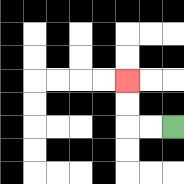{'start': '[7, 5]', 'end': '[5, 3]', 'path_directions': 'L,L,U,U', 'path_coordinates': '[[7, 5], [6, 5], [5, 5], [5, 4], [5, 3]]'}